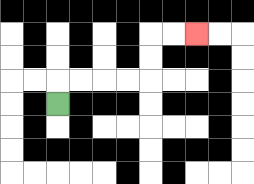{'start': '[2, 4]', 'end': '[8, 1]', 'path_directions': 'U,R,R,R,R,U,U,R,R', 'path_coordinates': '[[2, 4], [2, 3], [3, 3], [4, 3], [5, 3], [6, 3], [6, 2], [6, 1], [7, 1], [8, 1]]'}